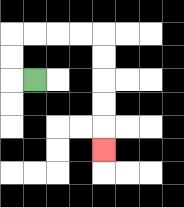{'start': '[1, 3]', 'end': '[4, 6]', 'path_directions': 'L,U,U,R,R,R,R,D,D,D,D,D', 'path_coordinates': '[[1, 3], [0, 3], [0, 2], [0, 1], [1, 1], [2, 1], [3, 1], [4, 1], [4, 2], [4, 3], [4, 4], [4, 5], [4, 6]]'}